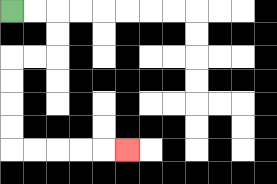{'start': '[0, 0]', 'end': '[5, 6]', 'path_directions': 'R,R,D,D,L,L,D,D,D,D,R,R,R,R,R', 'path_coordinates': '[[0, 0], [1, 0], [2, 0], [2, 1], [2, 2], [1, 2], [0, 2], [0, 3], [0, 4], [0, 5], [0, 6], [1, 6], [2, 6], [3, 6], [4, 6], [5, 6]]'}